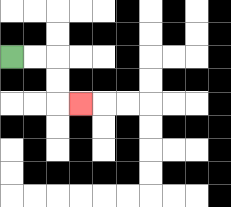{'start': '[0, 2]', 'end': '[3, 4]', 'path_directions': 'R,R,D,D,R', 'path_coordinates': '[[0, 2], [1, 2], [2, 2], [2, 3], [2, 4], [3, 4]]'}